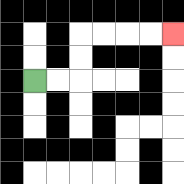{'start': '[1, 3]', 'end': '[7, 1]', 'path_directions': 'R,R,U,U,R,R,R,R', 'path_coordinates': '[[1, 3], [2, 3], [3, 3], [3, 2], [3, 1], [4, 1], [5, 1], [6, 1], [7, 1]]'}